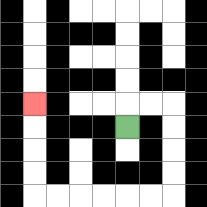{'start': '[5, 5]', 'end': '[1, 4]', 'path_directions': 'U,R,R,D,D,D,D,L,L,L,L,L,L,U,U,U,U', 'path_coordinates': '[[5, 5], [5, 4], [6, 4], [7, 4], [7, 5], [7, 6], [7, 7], [7, 8], [6, 8], [5, 8], [4, 8], [3, 8], [2, 8], [1, 8], [1, 7], [1, 6], [1, 5], [1, 4]]'}